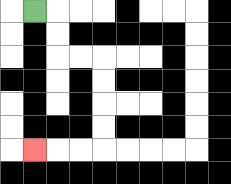{'start': '[1, 0]', 'end': '[1, 6]', 'path_directions': 'R,D,D,R,R,D,D,D,D,L,L,L', 'path_coordinates': '[[1, 0], [2, 0], [2, 1], [2, 2], [3, 2], [4, 2], [4, 3], [4, 4], [4, 5], [4, 6], [3, 6], [2, 6], [1, 6]]'}